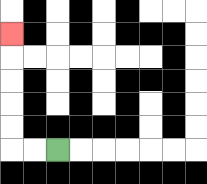{'start': '[2, 6]', 'end': '[0, 1]', 'path_directions': 'L,L,U,U,U,U,U', 'path_coordinates': '[[2, 6], [1, 6], [0, 6], [0, 5], [0, 4], [0, 3], [0, 2], [0, 1]]'}